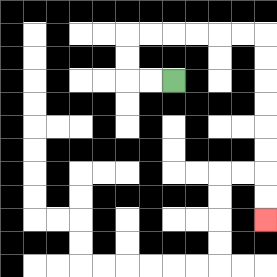{'start': '[7, 3]', 'end': '[11, 9]', 'path_directions': 'L,L,U,U,R,R,R,R,R,R,D,D,D,D,D,D,D,D', 'path_coordinates': '[[7, 3], [6, 3], [5, 3], [5, 2], [5, 1], [6, 1], [7, 1], [8, 1], [9, 1], [10, 1], [11, 1], [11, 2], [11, 3], [11, 4], [11, 5], [11, 6], [11, 7], [11, 8], [11, 9]]'}